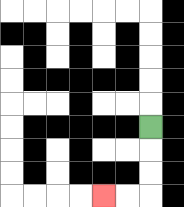{'start': '[6, 5]', 'end': '[4, 8]', 'path_directions': 'D,D,D,L,L', 'path_coordinates': '[[6, 5], [6, 6], [6, 7], [6, 8], [5, 8], [4, 8]]'}